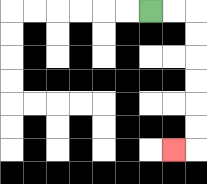{'start': '[6, 0]', 'end': '[7, 6]', 'path_directions': 'R,R,D,D,D,D,D,D,L', 'path_coordinates': '[[6, 0], [7, 0], [8, 0], [8, 1], [8, 2], [8, 3], [8, 4], [8, 5], [8, 6], [7, 6]]'}